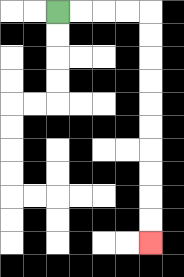{'start': '[2, 0]', 'end': '[6, 10]', 'path_directions': 'R,R,R,R,D,D,D,D,D,D,D,D,D,D', 'path_coordinates': '[[2, 0], [3, 0], [4, 0], [5, 0], [6, 0], [6, 1], [6, 2], [6, 3], [6, 4], [6, 5], [6, 6], [6, 7], [6, 8], [6, 9], [6, 10]]'}